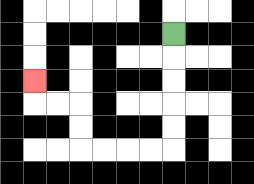{'start': '[7, 1]', 'end': '[1, 3]', 'path_directions': 'D,D,D,D,D,L,L,L,L,U,U,L,L,U', 'path_coordinates': '[[7, 1], [7, 2], [7, 3], [7, 4], [7, 5], [7, 6], [6, 6], [5, 6], [4, 6], [3, 6], [3, 5], [3, 4], [2, 4], [1, 4], [1, 3]]'}